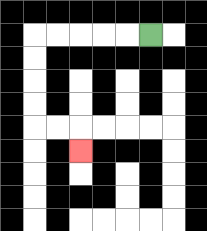{'start': '[6, 1]', 'end': '[3, 6]', 'path_directions': 'L,L,L,L,L,D,D,D,D,R,R,D', 'path_coordinates': '[[6, 1], [5, 1], [4, 1], [3, 1], [2, 1], [1, 1], [1, 2], [1, 3], [1, 4], [1, 5], [2, 5], [3, 5], [3, 6]]'}